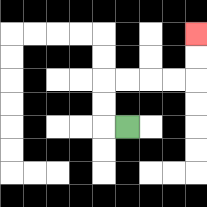{'start': '[5, 5]', 'end': '[8, 1]', 'path_directions': 'L,U,U,R,R,R,R,U,U', 'path_coordinates': '[[5, 5], [4, 5], [4, 4], [4, 3], [5, 3], [6, 3], [7, 3], [8, 3], [8, 2], [8, 1]]'}